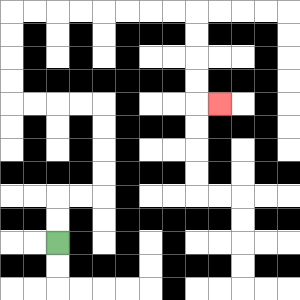{'start': '[2, 10]', 'end': '[9, 4]', 'path_directions': 'U,U,R,R,U,U,U,U,L,L,L,L,U,U,U,U,R,R,R,R,R,R,R,R,D,D,D,D,R', 'path_coordinates': '[[2, 10], [2, 9], [2, 8], [3, 8], [4, 8], [4, 7], [4, 6], [4, 5], [4, 4], [3, 4], [2, 4], [1, 4], [0, 4], [0, 3], [0, 2], [0, 1], [0, 0], [1, 0], [2, 0], [3, 0], [4, 0], [5, 0], [6, 0], [7, 0], [8, 0], [8, 1], [8, 2], [8, 3], [8, 4], [9, 4]]'}